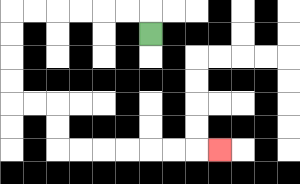{'start': '[6, 1]', 'end': '[9, 6]', 'path_directions': 'U,L,L,L,L,L,L,D,D,D,D,R,R,D,D,R,R,R,R,R,R,R', 'path_coordinates': '[[6, 1], [6, 0], [5, 0], [4, 0], [3, 0], [2, 0], [1, 0], [0, 0], [0, 1], [0, 2], [0, 3], [0, 4], [1, 4], [2, 4], [2, 5], [2, 6], [3, 6], [4, 6], [5, 6], [6, 6], [7, 6], [8, 6], [9, 6]]'}